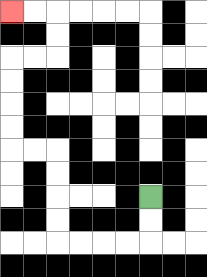{'start': '[6, 8]', 'end': '[0, 0]', 'path_directions': 'D,D,L,L,L,L,U,U,U,U,L,L,U,U,U,U,R,R,U,U,L,L', 'path_coordinates': '[[6, 8], [6, 9], [6, 10], [5, 10], [4, 10], [3, 10], [2, 10], [2, 9], [2, 8], [2, 7], [2, 6], [1, 6], [0, 6], [0, 5], [0, 4], [0, 3], [0, 2], [1, 2], [2, 2], [2, 1], [2, 0], [1, 0], [0, 0]]'}